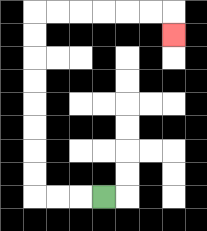{'start': '[4, 8]', 'end': '[7, 1]', 'path_directions': 'L,L,L,U,U,U,U,U,U,U,U,R,R,R,R,R,R,D', 'path_coordinates': '[[4, 8], [3, 8], [2, 8], [1, 8], [1, 7], [1, 6], [1, 5], [1, 4], [1, 3], [1, 2], [1, 1], [1, 0], [2, 0], [3, 0], [4, 0], [5, 0], [6, 0], [7, 0], [7, 1]]'}